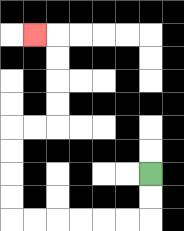{'start': '[6, 7]', 'end': '[1, 1]', 'path_directions': 'D,D,L,L,L,L,L,L,U,U,U,U,R,R,U,U,U,U,L', 'path_coordinates': '[[6, 7], [6, 8], [6, 9], [5, 9], [4, 9], [3, 9], [2, 9], [1, 9], [0, 9], [0, 8], [0, 7], [0, 6], [0, 5], [1, 5], [2, 5], [2, 4], [2, 3], [2, 2], [2, 1], [1, 1]]'}